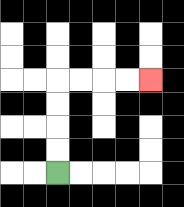{'start': '[2, 7]', 'end': '[6, 3]', 'path_directions': 'U,U,U,U,R,R,R,R', 'path_coordinates': '[[2, 7], [2, 6], [2, 5], [2, 4], [2, 3], [3, 3], [4, 3], [5, 3], [6, 3]]'}